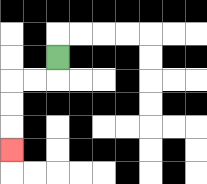{'start': '[2, 2]', 'end': '[0, 6]', 'path_directions': 'D,L,L,D,D,D', 'path_coordinates': '[[2, 2], [2, 3], [1, 3], [0, 3], [0, 4], [0, 5], [0, 6]]'}